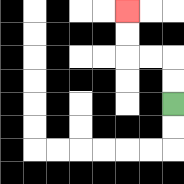{'start': '[7, 4]', 'end': '[5, 0]', 'path_directions': 'U,U,L,L,U,U', 'path_coordinates': '[[7, 4], [7, 3], [7, 2], [6, 2], [5, 2], [5, 1], [5, 0]]'}